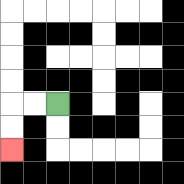{'start': '[2, 4]', 'end': '[0, 6]', 'path_directions': 'L,L,D,D', 'path_coordinates': '[[2, 4], [1, 4], [0, 4], [0, 5], [0, 6]]'}